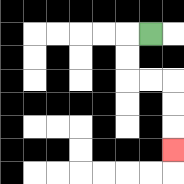{'start': '[6, 1]', 'end': '[7, 6]', 'path_directions': 'L,D,D,R,R,D,D,D', 'path_coordinates': '[[6, 1], [5, 1], [5, 2], [5, 3], [6, 3], [7, 3], [7, 4], [7, 5], [7, 6]]'}